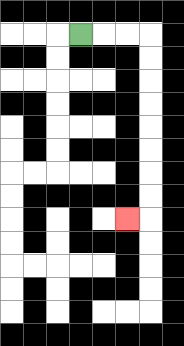{'start': '[3, 1]', 'end': '[5, 9]', 'path_directions': 'R,R,R,D,D,D,D,D,D,D,D,L', 'path_coordinates': '[[3, 1], [4, 1], [5, 1], [6, 1], [6, 2], [6, 3], [6, 4], [6, 5], [6, 6], [6, 7], [6, 8], [6, 9], [5, 9]]'}